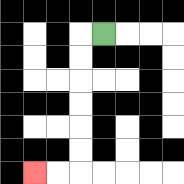{'start': '[4, 1]', 'end': '[1, 7]', 'path_directions': 'L,D,D,D,D,D,D,L,L', 'path_coordinates': '[[4, 1], [3, 1], [3, 2], [3, 3], [3, 4], [3, 5], [3, 6], [3, 7], [2, 7], [1, 7]]'}